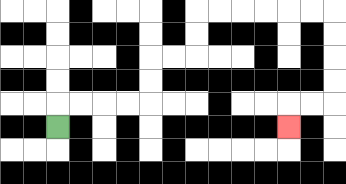{'start': '[2, 5]', 'end': '[12, 5]', 'path_directions': 'U,R,R,R,R,U,U,R,R,U,U,R,R,R,R,R,R,D,D,D,D,L,L,D', 'path_coordinates': '[[2, 5], [2, 4], [3, 4], [4, 4], [5, 4], [6, 4], [6, 3], [6, 2], [7, 2], [8, 2], [8, 1], [8, 0], [9, 0], [10, 0], [11, 0], [12, 0], [13, 0], [14, 0], [14, 1], [14, 2], [14, 3], [14, 4], [13, 4], [12, 4], [12, 5]]'}